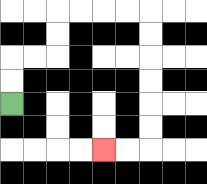{'start': '[0, 4]', 'end': '[4, 6]', 'path_directions': 'U,U,R,R,U,U,R,R,R,R,D,D,D,D,D,D,L,L', 'path_coordinates': '[[0, 4], [0, 3], [0, 2], [1, 2], [2, 2], [2, 1], [2, 0], [3, 0], [4, 0], [5, 0], [6, 0], [6, 1], [6, 2], [6, 3], [6, 4], [6, 5], [6, 6], [5, 6], [4, 6]]'}